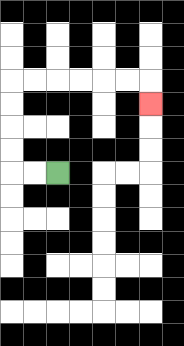{'start': '[2, 7]', 'end': '[6, 4]', 'path_directions': 'L,L,U,U,U,U,R,R,R,R,R,R,D', 'path_coordinates': '[[2, 7], [1, 7], [0, 7], [0, 6], [0, 5], [0, 4], [0, 3], [1, 3], [2, 3], [3, 3], [4, 3], [5, 3], [6, 3], [6, 4]]'}